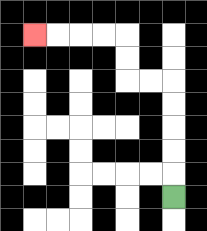{'start': '[7, 8]', 'end': '[1, 1]', 'path_directions': 'U,U,U,U,U,L,L,U,U,L,L,L,L', 'path_coordinates': '[[7, 8], [7, 7], [7, 6], [7, 5], [7, 4], [7, 3], [6, 3], [5, 3], [5, 2], [5, 1], [4, 1], [3, 1], [2, 1], [1, 1]]'}